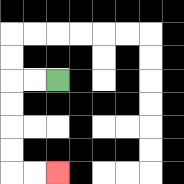{'start': '[2, 3]', 'end': '[2, 7]', 'path_directions': 'L,L,D,D,D,D,R,R', 'path_coordinates': '[[2, 3], [1, 3], [0, 3], [0, 4], [0, 5], [0, 6], [0, 7], [1, 7], [2, 7]]'}